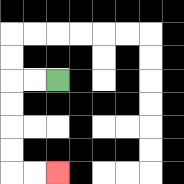{'start': '[2, 3]', 'end': '[2, 7]', 'path_directions': 'L,L,D,D,D,D,R,R', 'path_coordinates': '[[2, 3], [1, 3], [0, 3], [0, 4], [0, 5], [0, 6], [0, 7], [1, 7], [2, 7]]'}